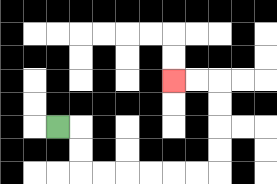{'start': '[2, 5]', 'end': '[7, 3]', 'path_directions': 'R,D,D,R,R,R,R,R,R,U,U,U,U,L,L', 'path_coordinates': '[[2, 5], [3, 5], [3, 6], [3, 7], [4, 7], [5, 7], [6, 7], [7, 7], [8, 7], [9, 7], [9, 6], [9, 5], [9, 4], [9, 3], [8, 3], [7, 3]]'}